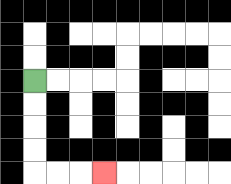{'start': '[1, 3]', 'end': '[4, 7]', 'path_directions': 'D,D,D,D,R,R,R', 'path_coordinates': '[[1, 3], [1, 4], [1, 5], [1, 6], [1, 7], [2, 7], [3, 7], [4, 7]]'}